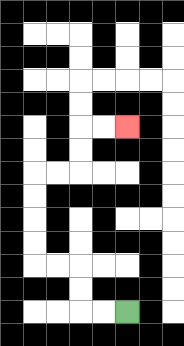{'start': '[5, 13]', 'end': '[5, 5]', 'path_directions': 'L,L,U,U,L,L,U,U,U,U,R,R,U,U,R,R', 'path_coordinates': '[[5, 13], [4, 13], [3, 13], [3, 12], [3, 11], [2, 11], [1, 11], [1, 10], [1, 9], [1, 8], [1, 7], [2, 7], [3, 7], [3, 6], [3, 5], [4, 5], [5, 5]]'}